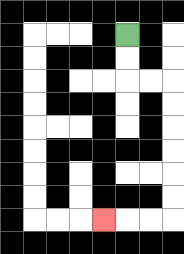{'start': '[5, 1]', 'end': '[4, 9]', 'path_directions': 'D,D,R,R,D,D,D,D,D,D,L,L,L', 'path_coordinates': '[[5, 1], [5, 2], [5, 3], [6, 3], [7, 3], [7, 4], [7, 5], [7, 6], [7, 7], [7, 8], [7, 9], [6, 9], [5, 9], [4, 9]]'}